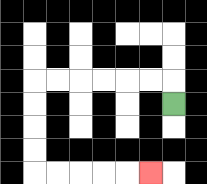{'start': '[7, 4]', 'end': '[6, 7]', 'path_directions': 'U,L,L,L,L,L,L,D,D,D,D,R,R,R,R,R', 'path_coordinates': '[[7, 4], [7, 3], [6, 3], [5, 3], [4, 3], [3, 3], [2, 3], [1, 3], [1, 4], [1, 5], [1, 6], [1, 7], [2, 7], [3, 7], [4, 7], [5, 7], [6, 7]]'}